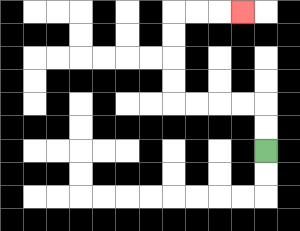{'start': '[11, 6]', 'end': '[10, 0]', 'path_directions': 'U,U,L,L,L,L,U,U,U,U,R,R,R', 'path_coordinates': '[[11, 6], [11, 5], [11, 4], [10, 4], [9, 4], [8, 4], [7, 4], [7, 3], [7, 2], [7, 1], [7, 0], [8, 0], [9, 0], [10, 0]]'}